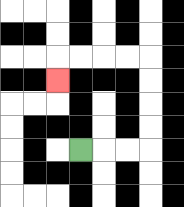{'start': '[3, 6]', 'end': '[2, 3]', 'path_directions': 'R,R,R,U,U,U,U,L,L,L,L,D', 'path_coordinates': '[[3, 6], [4, 6], [5, 6], [6, 6], [6, 5], [6, 4], [6, 3], [6, 2], [5, 2], [4, 2], [3, 2], [2, 2], [2, 3]]'}